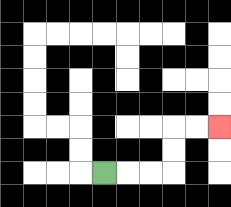{'start': '[4, 7]', 'end': '[9, 5]', 'path_directions': 'R,R,R,U,U,R,R', 'path_coordinates': '[[4, 7], [5, 7], [6, 7], [7, 7], [7, 6], [7, 5], [8, 5], [9, 5]]'}